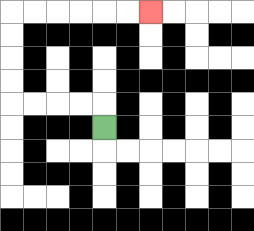{'start': '[4, 5]', 'end': '[6, 0]', 'path_directions': 'U,L,L,L,L,U,U,U,U,R,R,R,R,R,R', 'path_coordinates': '[[4, 5], [4, 4], [3, 4], [2, 4], [1, 4], [0, 4], [0, 3], [0, 2], [0, 1], [0, 0], [1, 0], [2, 0], [3, 0], [4, 0], [5, 0], [6, 0]]'}